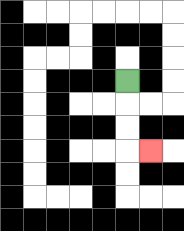{'start': '[5, 3]', 'end': '[6, 6]', 'path_directions': 'D,D,D,R', 'path_coordinates': '[[5, 3], [5, 4], [5, 5], [5, 6], [6, 6]]'}